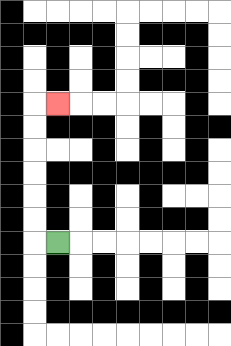{'start': '[2, 10]', 'end': '[2, 4]', 'path_directions': 'L,U,U,U,U,U,U,R', 'path_coordinates': '[[2, 10], [1, 10], [1, 9], [1, 8], [1, 7], [1, 6], [1, 5], [1, 4], [2, 4]]'}